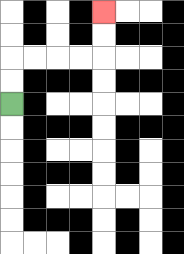{'start': '[0, 4]', 'end': '[4, 0]', 'path_directions': 'U,U,R,R,R,R,U,U', 'path_coordinates': '[[0, 4], [0, 3], [0, 2], [1, 2], [2, 2], [3, 2], [4, 2], [4, 1], [4, 0]]'}